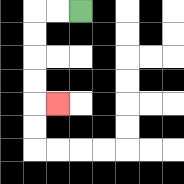{'start': '[3, 0]', 'end': '[2, 4]', 'path_directions': 'L,L,D,D,D,D,R', 'path_coordinates': '[[3, 0], [2, 0], [1, 0], [1, 1], [1, 2], [1, 3], [1, 4], [2, 4]]'}